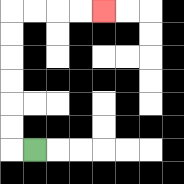{'start': '[1, 6]', 'end': '[4, 0]', 'path_directions': 'L,U,U,U,U,U,U,R,R,R,R', 'path_coordinates': '[[1, 6], [0, 6], [0, 5], [0, 4], [0, 3], [0, 2], [0, 1], [0, 0], [1, 0], [2, 0], [3, 0], [4, 0]]'}